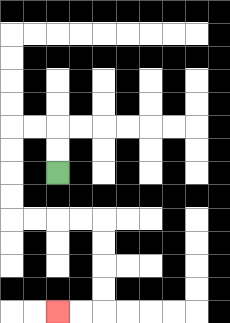{'start': '[2, 7]', 'end': '[2, 13]', 'path_directions': 'U,U,L,L,D,D,D,D,R,R,R,R,D,D,D,D,L,L', 'path_coordinates': '[[2, 7], [2, 6], [2, 5], [1, 5], [0, 5], [0, 6], [0, 7], [0, 8], [0, 9], [1, 9], [2, 9], [3, 9], [4, 9], [4, 10], [4, 11], [4, 12], [4, 13], [3, 13], [2, 13]]'}